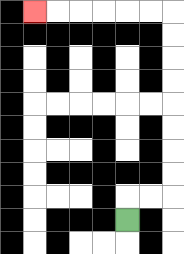{'start': '[5, 9]', 'end': '[1, 0]', 'path_directions': 'U,R,R,U,U,U,U,U,U,U,U,L,L,L,L,L,L', 'path_coordinates': '[[5, 9], [5, 8], [6, 8], [7, 8], [7, 7], [7, 6], [7, 5], [7, 4], [7, 3], [7, 2], [7, 1], [7, 0], [6, 0], [5, 0], [4, 0], [3, 0], [2, 0], [1, 0]]'}